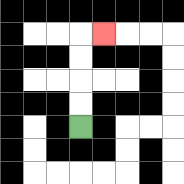{'start': '[3, 5]', 'end': '[4, 1]', 'path_directions': 'U,U,U,U,R', 'path_coordinates': '[[3, 5], [3, 4], [3, 3], [3, 2], [3, 1], [4, 1]]'}